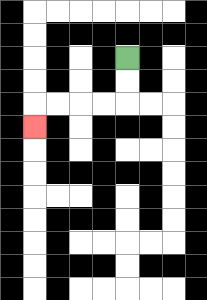{'start': '[5, 2]', 'end': '[1, 5]', 'path_directions': 'D,D,L,L,L,L,D', 'path_coordinates': '[[5, 2], [5, 3], [5, 4], [4, 4], [3, 4], [2, 4], [1, 4], [1, 5]]'}